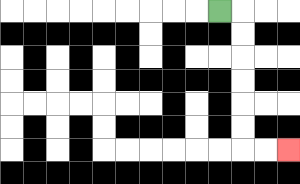{'start': '[9, 0]', 'end': '[12, 6]', 'path_directions': 'R,D,D,D,D,D,D,R,R', 'path_coordinates': '[[9, 0], [10, 0], [10, 1], [10, 2], [10, 3], [10, 4], [10, 5], [10, 6], [11, 6], [12, 6]]'}